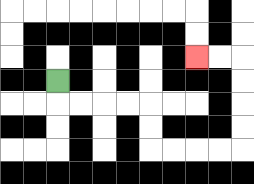{'start': '[2, 3]', 'end': '[8, 2]', 'path_directions': 'D,R,R,R,R,D,D,R,R,R,R,U,U,U,U,L,L', 'path_coordinates': '[[2, 3], [2, 4], [3, 4], [4, 4], [5, 4], [6, 4], [6, 5], [6, 6], [7, 6], [8, 6], [9, 6], [10, 6], [10, 5], [10, 4], [10, 3], [10, 2], [9, 2], [8, 2]]'}